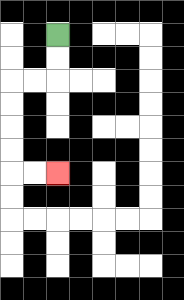{'start': '[2, 1]', 'end': '[2, 7]', 'path_directions': 'D,D,L,L,D,D,D,D,R,R', 'path_coordinates': '[[2, 1], [2, 2], [2, 3], [1, 3], [0, 3], [0, 4], [0, 5], [0, 6], [0, 7], [1, 7], [2, 7]]'}